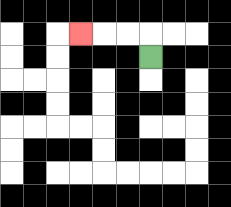{'start': '[6, 2]', 'end': '[3, 1]', 'path_directions': 'U,L,L,L', 'path_coordinates': '[[6, 2], [6, 1], [5, 1], [4, 1], [3, 1]]'}